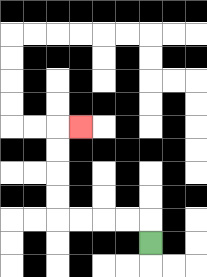{'start': '[6, 10]', 'end': '[3, 5]', 'path_directions': 'U,L,L,L,L,U,U,U,U,R', 'path_coordinates': '[[6, 10], [6, 9], [5, 9], [4, 9], [3, 9], [2, 9], [2, 8], [2, 7], [2, 6], [2, 5], [3, 5]]'}